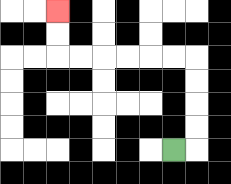{'start': '[7, 6]', 'end': '[2, 0]', 'path_directions': 'R,U,U,U,U,L,L,L,L,L,L,U,U', 'path_coordinates': '[[7, 6], [8, 6], [8, 5], [8, 4], [8, 3], [8, 2], [7, 2], [6, 2], [5, 2], [4, 2], [3, 2], [2, 2], [2, 1], [2, 0]]'}